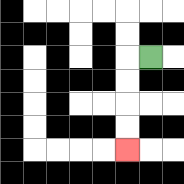{'start': '[6, 2]', 'end': '[5, 6]', 'path_directions': 'L,D,D,D,D', 'path_coordinates': '[[6, 2], [5, 2], [5, 3], [5, 4], [5, 5], [5, 6]]'}